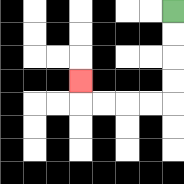{'start': '[7, 0]', 'end': '[3, 3]', 'path_directions': 'D,D,D,D,L,L,L,L,U', 'path_coordinates': '[[7, 0], [7, 1], [7, 2], [7, 3], [7, 4], [6, 4], [5, 4], [4, 4], [3, 4], [3, 3]]'}